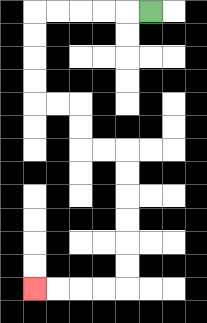{'start': '[6, 0]', 'end': '[1, 12]', 'path_directions': 'L,L,L,L,L,D,D,D,D,R,R,D,D,R,R,D,D,D,D,D,D,L,L,L,L', 'path_coordinates': '[[6, 0], [5, 0], [4, 0], [3, 0], [2, 0], [1, 0], [1, 1], [1, 2], [1, 3], [1, 4], [2, 4], [3, 4], [3, 5], [3, 6], [4, 6], [5, 6], [5, 7], [5, 8], [5, 9], [5, 10], [5, 11], [5, 12], [4, 12], [3, 12], [2, 12], [1, 12]]'}